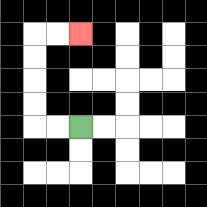{'start': '[3, 5]', 'end': '[3, 1]', 'path_directions': 'L,L,U,U,U,U,R,R', 'path_coordinates': '[[3, 5], [2, 5], [1, 5], [1, 4], [1, 3], [1, 2], [1, 1], [2, 1], [3, 1]]'}